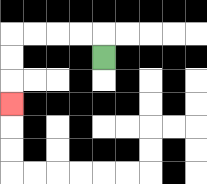{'start': '[4, 2]', 'end': '[0, 4]', 'path_directions': 'U,L,L,L,L,D,D,D', 'path_coordinates': '[[4, 2], [4, 1], [3, 1], [2, 1], [1, 1], [0, 1], [0, 2], [0, 3], [0, 4]]'}